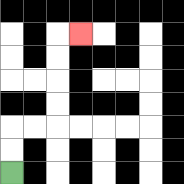{'start': '[0, 7]', 'end': '[3, 1]', 'path_directions': 'U,U,R,R,U,U,U,U,R', 'path_coordinates': '[[0, 7], [0, 6], [0, 5], [1, 5], [2, 5], [2, 4], [2, 3], [2, 2], [2, 1], [3, 1]]'}